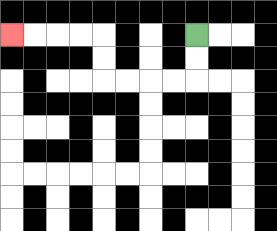{'start': '[8, 1]', 'end': '[0, 1]', 'path_directions': 'D,D,L,L,L,L,U,U,L,L,L,L', 'path_coordinates': '[[8, 1], [8, 2], [8, 3], [7, 3], [6, 3], [5, 3], [4, 3], [4, 2], [4, 1], [3, 1], [2, 1], [1, 1], [0, 1]]'}